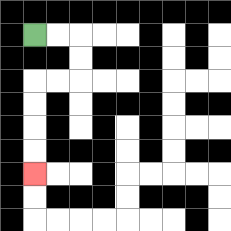{'start': '[1, 1]', 'end': '[1, 7]', 'path_directions': 'R,R,D,D,L,L,D,D,D,D', 'path_coordinates': '[[1, 1], [2, 1], [3, 1], [3, 2], [3, 3], [2, 3], [1, 3], [1, 4], [1, 5], [1, 6], [1, 7]]'}